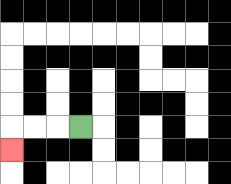{'start': '[3, 5]', 'end': '[0, 6]', 'path_directions': 'L,L,L,D', 'path_coordinates': '[[3, 5], [2, 5], [1, 5], [0, 5], [0, 6]]'}